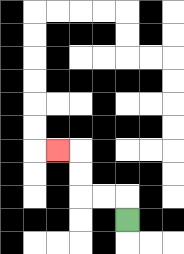{'start': '[5, 9]', 'end': '[2, 6]', 'path_directions': 'U,L,L,U,U,L', 'path_coordinates': '[[5, 9], [5, 8], [4, 8], [3, 8], [3, 7], [3, 6], [2, 6]]'}